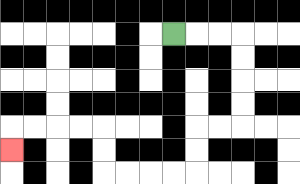{'start': '[7, 1]', 'end': '[0, 6]', 'path_directions': 'R,R,R,D,D,D,D,L,L,D,D,L,L,L,L,U,U,L,L,L,L,D', 'path_coordinates': '[[7, 1], [8, 1], [9, 1], [10, 1], [10, 2], [10, 3], [10, 4], [10, 5], [9, 5], [8, 5], [8, 6], [8, 7], [7, 7], [6, 7], [5, 7], [4, 7], [4, 6], [4, 5], [3, 5], [2, 5], [1, 5], [0, 5], [0, 6]]'}